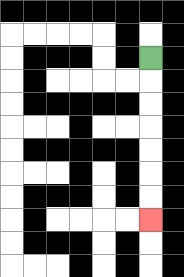{'start': '[6, 2]', 'end': '[6, 9]', 'path_directions': 'D,D,D,D,D,D,D', 'path_coordinates': '[[6, 2], [6, 3], [6, 4], [6, 5], [6, 6], [6, 7], [6, 8], [6, 9]]'}